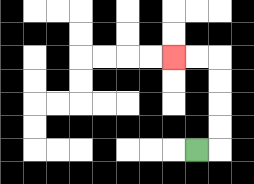{'start': '[8, 6]', 'end': '[7, 2]', 'path_directions': 'R,U,U,U,U,L,L', 'path_coordinates': '[[8, 6], [9, 6], [9, 5], [9, 4], [9, 3], [9, 2], [8, 2], [7, 2]]'}